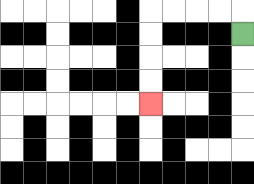{'start': '[10, 1]', 'end': '[6, 4]', 'path_directions': 'U,L,L,L,L,D,D,D,D', 'path_coordinates': '[[10, 1], [10, 0], [9, 0], [8, 0], [7, 0], [6, 0], [6, 1], [6, 2], [6, 3], [6, 4]]'}